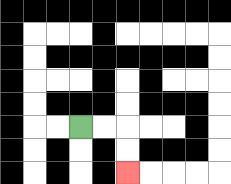{'start': '[3, 5]', 'end': '[5, 7]', 'path_directions': 'R,R,D,D', 'path_coordinates': '[[3, 5], [4, 5], [5, 5], [5, 6], [5, 7]]'}